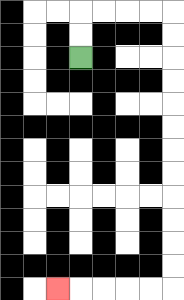{'start': '[3, 2]', 'end': '[2, 12]', 'path_directions': 'U,U,R,R,R,R,D,D,D,D,D,D,D,D,D,D,D,D,L,L,L,L,L', 'path_coordinates': '[[3, 2], [3, 1], [3, 0], [4, 0], [5, 0], [6, 0], [7, 0], [7, 1], [7, 2], [7, 3], [7, 4], [7, 5], [7, 6], [7, 7], [7, 8], [7, 9], [7, 10], [7, 11], [7, 12], [6, 12], [5, 12], [4, 12], [3, 12], [2, 12]]'}